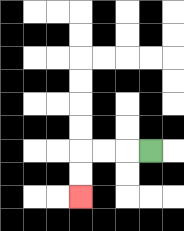{'start': '[6, 6]', 'end': '[3, 8]', 'path_directions': 'L,L,L,D,D', 'path_coordinates': '[[6, 6], [5, 6], [4, 6], [3, 6], [3, 7], [3, 8]]'}